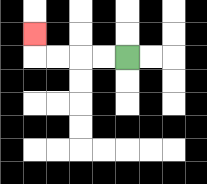{'start': '[5, 2]', 'end': '[1, 1]', 'path_directions': 'L,L,L,L,U', 'path_coordinates': '[[5, 2], [4, 2], [3, 2], [2, 2], [1, 2], [1, 1]]'}